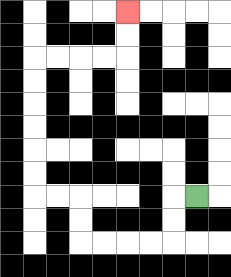{'start': '[8, 8]', 'end': '[5, 0]', 'path_directions': 'L,D,D,L,L,L,L,U,U,L,L,U,U,U,U,U,U,R,R,R,R,U,U', 'path_coordinates': '[[8, 8], [7, 8], [7, 9], [7, 10], [6, 10], [5, 10], [4, 10], [3, 10], [3, 9], [3, 8], [2, 8], [1, 8], [1, 7], [1, 6], [1, 5], [1, 4], [1, 3], [1, 2], [2, 2], [3, 2], [4, 2], [5, 2], [5, 1], [5, 0]]'}